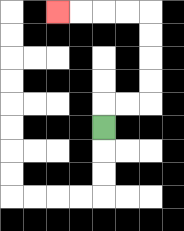{'start': '[4, 5]', 'end': '[2, 0]', 'path_directions': 'U,R,R,U,U,U,U,L,L,L,L', 'path_coordinates': '[[4, 5], [4, 4], [5, 4], [6, 4], [6, 3], [6, 2], [6, 1], [6, 0], [5, 0], [4, 0], [3, 0], [2, 0]]'}